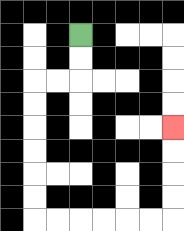{'start': '[3, 1]', 'end': '[7, 5]', 'path_directions': 'D,D,L,L,D,D,D,D,D,D,R,R,R,R,R,R,U,U,U,U', 'path_coordinates': '[[3, 1], [3, 2], [3, 3], [2, 3], [1, 3], [1, 4], [1, 5], [1, 6], [1, 7], [1, 8], [1, 9], [2, 9], [3, 9], [4, 9], [5, 9], [6, 9], [7, 9], [7, 8], [7, 7], [7, 6], [7, 5]]'}